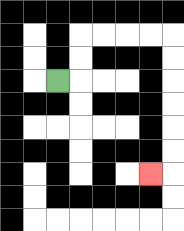{'start': '[2, 3]', 'end': '[6, 7]', 'path_directions': 'R,U,U,R,R,R,R,D,D,D,D,D,D,L', 'path_coordinates': '[[2, 3], [3, 3], [3, 2], [3, 1], [4, 1], [5, 1], [6, 1], [7, 1], [7, 2], [7, 3], [7, 4], [7, 5], [7, 6], [7, 7], [6, 7]]'}